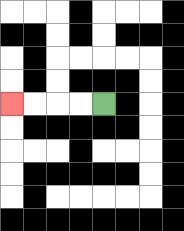{'start': '[4, 4]', 'end': '[0, 4]', 'path_directions': 'L,L,L,L', 'path_coordinates': '[[4, 4], [3, 4], [2, 4], [1, 4], [0, 4]]'}